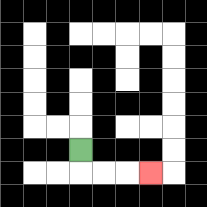{'start': '[3, 6]', 'end': '[6, 7]', 'path_directions': 'D,R,R,R', 'path_coordinates': '[[3, 6], [3, 7], [4, 7], [5, 7], [6, 7]]'}